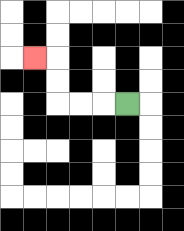{'start': '[5, 4]', 'end': '[1, 2]', 'path_directions': 'L,L,L,U,U,L', 'path_coordinates': '[[5, 4], [4, 4], [3, 4], [2, 4], [2, 3], [2, 2], [1, 2]]'}